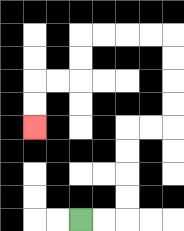{'start': '[3, 9]', 'end': '[1, 5]', 'path_directions': 'R,R,U,U,U,U,R,R,U,U,U,U,L,L,L,L,D,D,L,L,D,D', 'path_coordinates': '[[3, 9], [4, 9], [5, 9], [5, 8], [5, 7], [5, 6], [5, 5], [6, 5], [7, 5], [7, 4], [7, 3], [7, 2], [7, 1], [6, 1], [5, 1], [4, 1], [3, 1], [3, 2], [3, 3], [2, 3], [1, 3], [1, 4], [1, 5]]'}